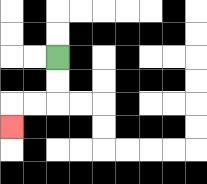{'start': '[2, 2]', 'end': '[0, 5]', 'path_directions': 'D,D,L,L,D', 'path_coordinates': '[[2, 2], [2, 3], [2, 4], [1, 4], [0, 4], [0, 5]]'}